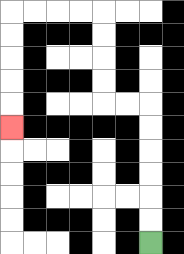{'start': '[6, 10]', 'end': '[0, 5]', 'path_directions': 'U,U,U,U,U,U,L,L,U,U,U,U,L,L,L,L,D,D,D,D,D', 'path_coordinates': '[[6, 10], [6, 9], [6, 8], [6, 7], [6, 6], [6, 5], [6, 4], [5, 4], [4, 4], [4, 3], [4, 2], [4, 1], [4, 0], [3, 0], [2, 0], [1, 0], [0, 0], [0, 1], [0, 2], [0, 3], [0, 4], [0, 5]]'}